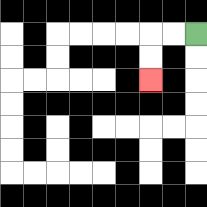{'start': '[8, 1]', 'end': '[6, 3]', 'path_directions': 'L,L,D,D', 'path_coordinates': '[[8, 1], [7, 1], [6, 1], [6, 2], [6, 3]]'}